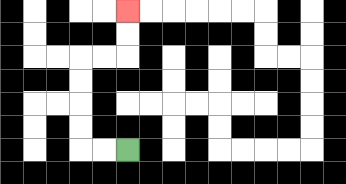{'start': '[5, 6]', 'end': '[5, 0]', 'path_directions': 'L,L,U,U,U,U,R,R,U,U', 'path_coordinates': '[[5, 6], [4, 6], [3, 6], [3, 5], [3, 4], [3, 3], [3, 2], [4, 2], [5, 2], [5, 1], [5, 0]]'}